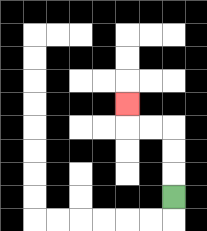{'start': '[7, 8]', 'end': '[5, 4]', 'path_directions': 'U,U,U,L,L,U', 'path_coordinates': '[[7, 8], [7, 7], [7, 6], [7, 5], [6, 5], [5, 5], [5, 4]]'}